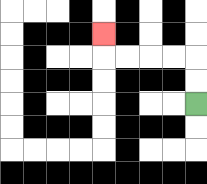{'start': '[8, 4]', 'end': '[4, 1]', 'path_directions': 'U,U,L,L,L,L,U', 'path_coordinates': '[[8, 4], [8, 3], [8, 2], [7, 2], [6, 2], [5, 2], [4, 2], [4, 1]]'}